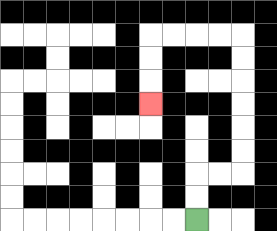{'start': '[8, 9]', 'end': '[6, 4]', 'path_directions': 'U,U,R,R,U,U,U,U,U,U,L,L,L,L,D,D,D', 'path_coordinates': '[[8, 9], [8, 8], [8, 7], [9, 7], [10, 7], [10, 6], [10, 5], [10, 4], [10, 3], [10, 2], [10, 1], [9, 1], [8, 1], [7, 1], [6, 1], [6, 2], [6, 3], [6, 4]]'}